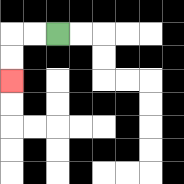{'start': '[2, 1]', 'end': '[0, 3]', 'path_directions': 'L,L,D,D', 'path_coordinates': '[[2, 1], [1, 1], [0, 1], [0, 2], [0, 3]]'}